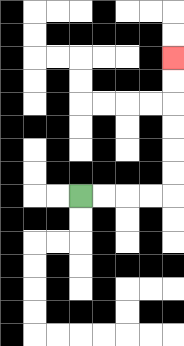{'start': '[3, 8]', 'end': '[7, 2]', 'path_directions': 'R,R,R,R,U,U,U,U,U,U', 'path_coordinates': '[[3, 8], [4, 8], [5, 8], [6, 8], [7, 8], [7, 7], [7, 6], [7, 5], [7, 4], [7, 3], [7, 2]]'}